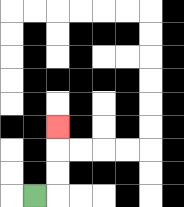{'start': '[1, 8]', 'end': '[2, 5]', 'path_directions': 'R,U,U,U', 'path_coordinates': '[[1, 8], [2, 8], [2, 7], [2, 6], [2, 5]]'}